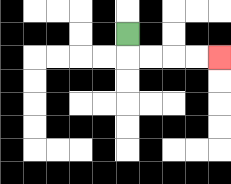{'start': '[5, 1]', 'end': '[9, 2]', 'path_directions': 'D,R,R,R,R', 'path_coordinates': '[[5, 1], [5, 2], [6, 2], [7, 2], [8, 2], [9, 2]]'}